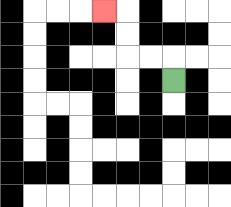{'start': '[7, 3]', 'end': '[4, 0]', 'path_directions': 'U,L,L,U,U,L', 'path_coordinates': '[[7, 3], [7, 2], [6, 2], [5, 2], [5, 1], [5, 0], [4, 0]]'}